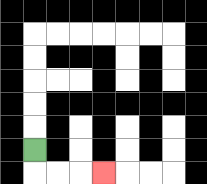{'start': '[1, 6]', 'end': '[4, 7]', 'path_directions': 'D,R,R,R', 'path_coordinates': '[[1, 6], [1, 7], [2, 7], [3, 7], [4, 7]]'}